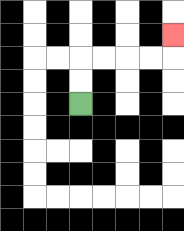{'start': '[3, 4]', 'end': '[7, 1]', 'path_directions': 'U,U,R,R,R,R,U', 'path_coordinates': '[[3, 4], [3, 3], [3, 2], [4, 2], [5, 2], [6, 2], [7, 2], [7, 1]]'}